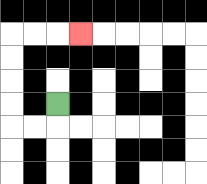{'start': '[2, 4]', 'end': '[3, 1]', 'path_directions': 'D,L,L,U,U,U,U,R,R,R', 'path_coordinates': '[[2, 4], [2, 5], [1, 5], [0, 5], [0, 4], [0, 3], [0, 2], [0, 1], [1, 1], [2, 1], [3, 1]]'}